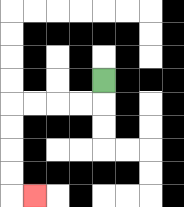{'start': '[4, 3]', 'end': '[1, 8]', 'path_directions': 'D,L,L,L,L,D,D,D,D,R', 'path_coordinates': '[[4, 3], [4, 4], [3, 4], [2, 4], [1, 4], [0, 4], [0, 5], [0, 6], [0, 7], [0, 8], [1, 8]]'}